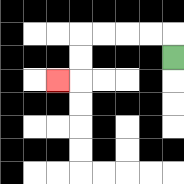{'start': '[7, 2]', 'end': '[2, 3]', 'path_directions': 'U,L,L,L,L,D,D,L', 'path_coordinates': '[[7, 2], [7, 1], [6, 1], [5, 1], [4, 1], [3, 1], [3, 2], [3, 3], [2, 3]]'}